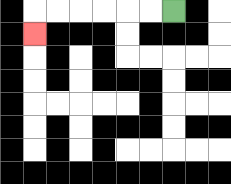{'start': '[7, 0]', 'end': '[1, 1]', 'path_directions': 'L,L,L,L,L,L,D', 'path_coordinates': '[[7, 0], [6, 0], [5, 0], [4, 0], [3, 0], [2, 0], [1, 0], [1, 1]]'}